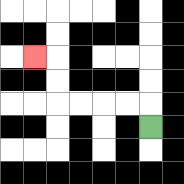{'start': '[6, 5]', 'end': '[1, 2]', 'path_directions': 'U,L,L,L,L,U,U,L', 'path_coordinates': '[[6, 5], [6, 4], [5, 4], [4, 4], [3, 4], [2, 4], [2, 3], [2, 2], [1, 2]]'}